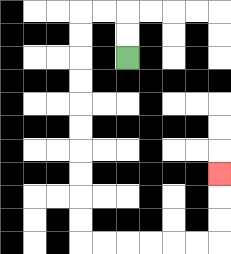{'start': '[5, 2]', 'end': '[9, 7]', 'path_directions': 'U,U,L,L,D,D,D,D,D,D,D,D,D,D,R,R,R,R,R,R,U,U,U', 'path_coordinates': '[[5, 2], [5, 1], [5, 0], [4, 0], [3, 0], [3, 1], [3, 2], [3, 3], [3, 4], [3, 5], [3, 6], [3, 7], [3, 8], [3, 9], [3, 10], [4, 10], [5, 10], [6, 10], [7, 10], [8, 10], [9, 10], [9, 9], [9, 8], [9, 7]]'}